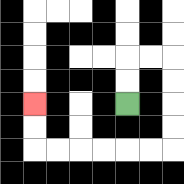{'start': '[5, 4]', 'end': '[1, 4]', 'path_directions': 'U,U,R,R,D,D,D,D,L,L,L,L,L,L,U,U', 'path_coordinates': '[[5, 4], [5, 3], [5, 2], [6, 2], [7, 2], [7, 3], [7, 4], [7, 5], [7, 6], [6, 6], [5, 6], [4, 6], [3, 6], [2, 6], [1, 6], [1, 5], [1, 4]]'}